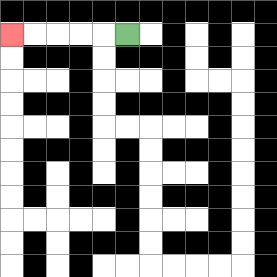{'start': '[5, 1]', 'end': '[0, 1]', 'path_directions': 'L,L,L,L,L', 'path_coordinates': '[[5, 1], [4, 1], [3, 1], [2, 1], [1, 1], [0, 1]]'}